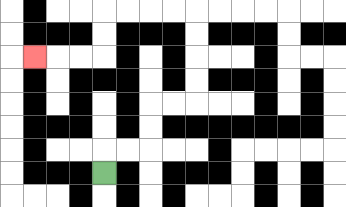{'start': '[4, 7]', 'end': '[1, 2]', 'path_directions': 'U,R,R,U,U,R,R,U,U,U,U,L,L,L,L,D,D,L,L,L', 'path_coordinates': '[[4, 7], [4, 6], [5, 6], [6, 6], [6, 5], [6, 4], [7, 4], [8, 4], [8, 3], [8, 2], [8, 1], [8, 0], [7, 0], [6, 0], [5, 0], [4, 0], [4, 1], [4, 2], [3, 2], [2, 2], [1, 2]]'}